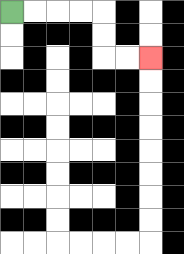{'start': '[0, 0]', 'end': '[6, 2]', 'path_directions': 'R,R,R,R,D,D,R,R', 'path_coordinates': '[[0, 0], [1, 0], [2, 0], [3, 0], [4, 0], [4, 1], [4, 2], [5, 2], [6, 2]]'}